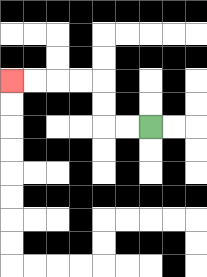{'start': '[6, 5]', 'end': '[0, 3]', 'path_directions': 'L,L,U,U,L,L,L,L', 'path_coordinates': '[[6, 5], [5, 5], [4, 5], [4, 4], [4, 3], [3, 3], [2, 3], [1, 3], [0, 3]]'}